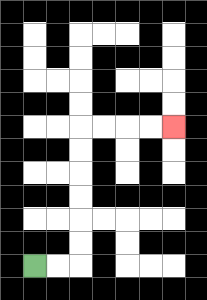{'start': '[1, 11]', 'end': '[7, 5]', 'path_directions': 'R,R,U,U,U,U,U,U,R,R,R,R', 'path_coordinates': '[[1, 11], [2, 11], [3, 11], [3, 10], [3, 9], [3, 8], [3, 7], [3, 6], [3, 5], [4, 5], [5, 5], [6, 5], [7, 5]]'}